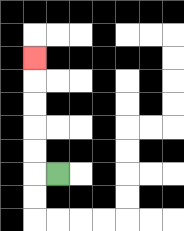{'start': '[2, 7]', 'end': '[1, 2]', 'path_directions': 'L,U,U,U,U,U', 'path_coordinates': '[[2, 7], [1, 7], [1, 6], [1, 5], [1, 4], [1, 3], [1, 2]]'}